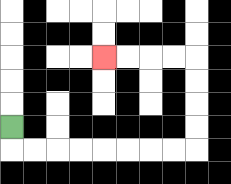{'start': '[0, 5]', 'end': '[4, 2]', 'path_directions': 'D,R,R,R,R,R,R,R,R,U,U,U,U,L,L,L,L', 'path_coordinates': '[[0, 5], [0, 6], [1, 6], [2, 6], [3, 6], [4, 6], [5, 6], [6, 6], [7, 6], [8, 6], [8, 5], [8, 4], [8, 3], [8, 2], [7, 2], [6, 2], [5, 2], [4, 2]]'}